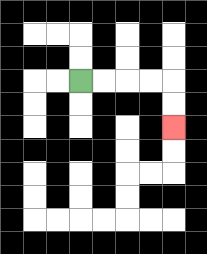{'start': '[3, 3]', 'end': '[7, 5]', 'path_directions': 'R,R,R,R,D,D', 'path_coordinates': '[[3, 3], [4, 3], [5, 3], [6, 3], [7, 3], [7, 4], [7, 5]]'}